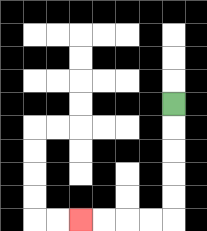{'start': '[7, 4]', 'end': '[3, 9]', 'path_directions': 'D,D,D,D,D,L,L,L,L', 'path_coordinates': '[[7, 4], [7, 5], [7, 6], [7, 7], [7, 8], [7, 9], [6, 9], [5, 9], [4, 9], [3, 9]]'}